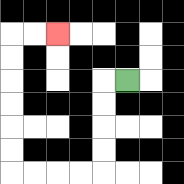{'start': '[5, 3]', 'end': '[2, 1]', 'path_directions': 'L,D,D,D,D,L,L,L,L,U,U,U,U,U,U,R,R', 'path_coordinates': '[[5, 3], [4, 3], [4, 4], [4, 5], [4, 6], [4, 7], [3, 7], [2, 7], [1, 7], [0, 7], [0, 6], [0, 5], [0, 4], [0, 3], [0, 2], [0, 1], [1, 1], [2, 1]]'}